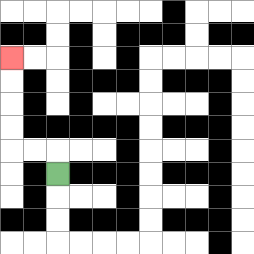{'start': '[2, 7]', 'end': '[0, 2]', 'path_directions': 'U,L,L,U,U,U,U', 'path_coordinates': '[[2, 7], [2, 6], [1, 6], [0, 6], [0, 5], [0, 4], [0, 3], [0, 2]]'}